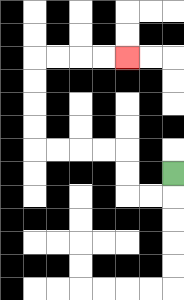{'start': '[7, 7]', 'end': '[5, 2]', 'path_directions': 'D,L,L,U,U,L,L,L,L,U,U,U,U,R,R,R,R', 'path_coordinates': '[[7, 7], [7, 8], [6, 8], [5, 8], [5, 7], [5, 6], [4, 6], [3, 6], [2, 6], [1, 6], [1, 5], [1, 4], [1, 3], [1, 2], [2, 2], [3, 2], [4, 2], [5, 2]]'}